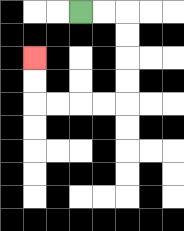{'start': '[3, 0]', 'end': '[1, 2]', 'path_directions': 'R,R,D,D,D,D,L,L,L,L,U,U', 'path_coordinates': '[[3, 0], [4, 0], [5, 0], [5, 1], [5, 2], [5, 3], [5, 4], [4, 4], [3, 4], [2, 4], [1, 4], [1, 3], [1, 2]]'}